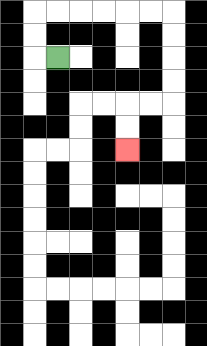{'start': '[2, 2]', 'end': '[5, 6]', 'path_directions': 'L,U,U,R,R,R,R,R,R,D,D,D,D,L,L,D,D', 'path_coordinates': '[[2, 2], [1, 2], [1, 1], [1, 0], [2, 0], [3, 0], [4, 0], [5, 0], [6, 0], [7, 0], [7, 1], [7, 2], [7, 3], [7, 4], [6, 4], [5, 4], [5, 5], [5, 6]]'}